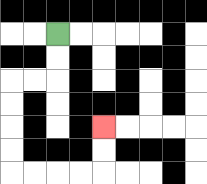{'start': '[2, 1]', 'end': '[4, 5]', 'path_directions': 'D,D,L,L,D,D,D,D,R,R,R,R,U,U', 'path_coordinates': '[[2, 1], [2, 2], [2, 3], [1, 3], [0, 3], [0, 4], [0, 5], [0, 6], [0, 7], [1, 7], [2, 7], [3, 7], [4, 7], [4, 6], [4, 5]]'}